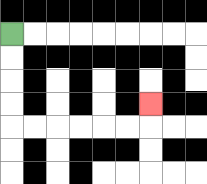{'start': '[0, 1]', 'end': '[6, 4]', 'path_directions': 'D,D,D,D,R,R,R,R,R,R,U', 'path_coordinates': '[[0, 1], [0, 2], [0, 3], [0, 4], [0, 5], [1, 5], [2, 5], [3, 5], [4, 5], [5, 5], [6, 5], [6, 4]]'}